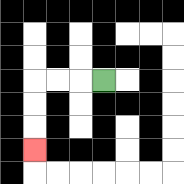{'start': '[4, 3]', 'end': '[1, 6]', 'path_directions': 'L,L,L,D,D,D', 'path_coordinates': '[[4, 3], [3, 3], [2, 3], [1, 3], [1, 4], [1, 5], [1, 6]]'}